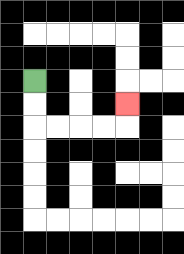{'start': '[1, 3]', 'end': '[5, 4]', 'path_directions': 'D,D,R,R,R,R,U', 'path_coordinates': '[[1, 3], [1, 4], [1, 5], [2, 5], [3, 5], [4, 5], [5, 5], [5, 4]]'}